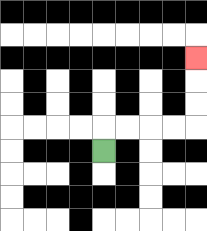{'start': '[4, 6]', 'end': '[8, 2]', 'path_directions': 'U,R,R,R,R,U,U,U', 'path_coordinates': '[[4, 6], [4, 5], [5, 5], [6, 5], [7, 5], [8, 5], [8, 4], [8, 3], [8, 2]]'}